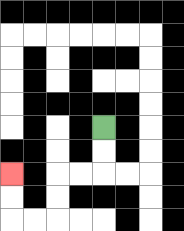{'start': '[4, 5]', 'end': '[0, 7]', 'path_directions': 'D,D,L,L,D,D,L,L,U,U', 'path_coordinates': '[[4, 5], [4, 6], [4, 7], [3, 7], [2, 7], [2, 8], [2, 9], [1, 9], [0, 9], [0, 8], [0, 7]]'}